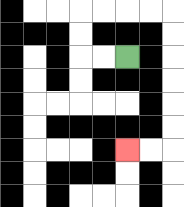{'start': '[5, 2]', 'end': '[5, 6]', 'path_directions': 'L,L,U,U,R,R,R,R,D,D,D,D,D,D,L,L', 'path_coordinates': '[[5, 2], [4, 2], [3, 2], [3, 1], [3, 0], [4, 0], [5, 0], [6, 0], [7, 0], [7, 1], [7, 2], [7, 3], [7, 4], [7, 5], [7, 6], [6, 6], [5, 6]]'}